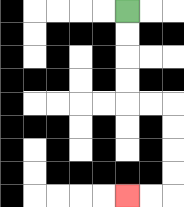{'start': '[5, 0]', 'end': '[5, 8]', 'path_directions': 'D,D,D,D,R,R,D,D,D,D,L,L', 'path_coordinates': '[[5, 0], [5, 1], [5, 2], [5, 3], [5, 4], [6, 4], [7, 4], [7, 5], [7, 6], [7, 7], [7, 8], [6, 8], [5, 8]]'}